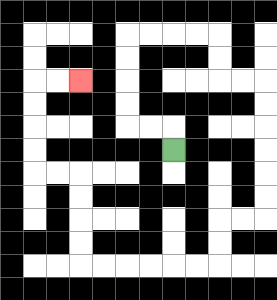{'start': '[7, 6]', 'end': '[3, 3]', 'path_directions': 'U,L,L,U,U,U,U,R,R,R,R,D,D,R,R,D,D,D,D,D,D,L,L,D,D,L,L,L,L,L,L,U,U,U,U,L,L,U,U,U,U,R,R', 'path_coordinates': '[[7, 6], [7, 5], [6, 5], [5, 5], [5, 4], [5, 3], [5, 2], [5, 1], [6, 1], [7, 1], [8, 1], [9, 1], [9, 2], [9, 3], [10, 3], [11, 3], [11, 4], [11, 5], [11, 6], [11, 7], [11, 8], [11, 9], [10, 9], [9, 9], [9, 10], [9, 11], [8, 11], [7, 11], [6, 11], [5, 11], [4, 11], [3, 11], [3, 10], [3, 9], [3, 8], [3, 7], [2, 7], [1, 7], [1, 6], [1, 5], [1, 4], [1, 3], [2, 3], [3, 3]]'}